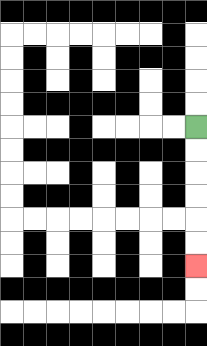{'start': '[8, 5]', 'end': '[8, 11]', 'path_directions': 'D,D,D,D,D,D', 'path_coordinates': '[[8, 5], [8, 6], [8, 7], [8, 8], [8, 9], [8, 10], [8, 11]]'}